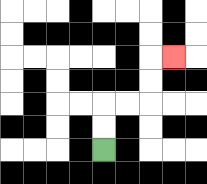{'start': '[4, 6]', 'end': '[7, 2]', 'path_directions': 'U,U,R,R,U,U,R', 'path_coordinates': '[[4, 6], [4, 5], [4, 4], [5, 4], [6, 4], [6, 3], [6, 2], [7, 2]]'}